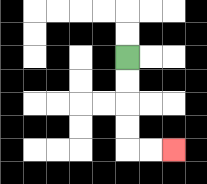{'start': '[5, 2]', 'end': '[7, 6]', 'path_directions': 'D,D,D,D,R,R', 'path_coordinates': '[[5, 2], [5, 3], [5, 4], [5, 5], [5, 6], [6, 6], [7, 6]]'}